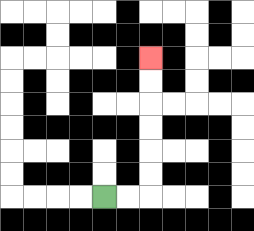{'start': '[4, 8]', 'end': '[6, 2]', 'path_directions': 'R,R,U,U,U,U,U,U', 'path_coordinates': '[[4, 8], [5, 8], [6, 8], [6, 7], [6, 6], [6, 5], [6, 4], [6, 3], [6, 2]]'}